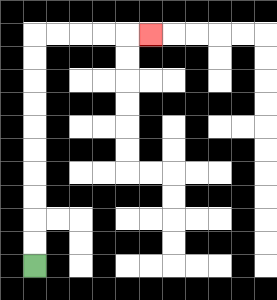{'start': '[1, 11]', 'end': '[6, 1]', 'path_directions': 'U,U,U,U,U,U,U,U,U,U,R,R,R,R,R', 'path_coordinates': '[[1, 11], [1, 10], [1, 9], [1, 8], [1, 7], [1, 6], [1, 5], [1, 4], [1, 3], [1, 2], [1, 1], [2, 1], [3, 1], [4, 1], [5, 1], [6, 1]]'}